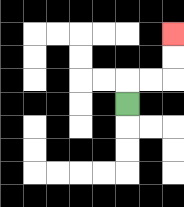{'start': '[5, 4]', 'end': '[7, 1]', 'path_directions': 'U,R,R,U,U', 'path_coordinates': '[[5, 4], [5, 3], [6, 3], [7, 3], [7, 2], [7, 1]]'}